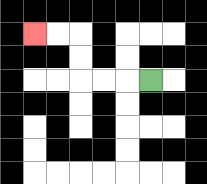{'start': '[6, 3]', 'end': '[1, 1]', 'path_directions': 'L,L,L,U,U,L,L', 'path_coordinates': '[[6, 3], [5, 3], [4, 3], [3, 3], [3, 2], [3, 1], [2, 1], [1, 1]]'}